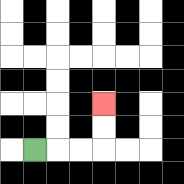{'start': '[1, 6]', 'end': '[4, 4]', 'path_directions': 'R,R,R,U,U', 'path_coordinates': '[[1, 6], [2, 6], [3, 6], [4, 6], [4, 5], [4, 4]]'}